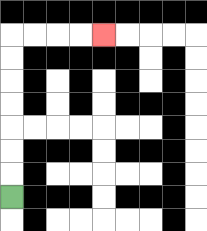{'start': '[0, 8]', 'end': '[4, 1]', 'path_directions': 'U,U,U,U,U,U,U,R,R,R,R', 'path_coordinates': '[[0, 8], [0, 7], [0, 6], [0, 5], [0, 4], [0, 3], [0, 2], [0, 1], [1, 1], [2, 1], [3, 1], [4, 1]]'}